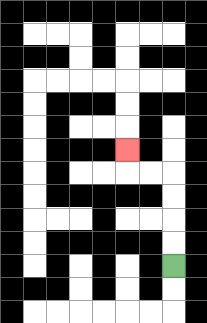{'start': '[7, 11]', 'end': '[5, 6]', 'path_directions': 'U,U,U,U,L,L,U', 'path_coordinates': '[[7, 11], [7, 10], [7, 9], [7, 8], [7, 7], [6, 7], [5, 7], [5, 6]]'}